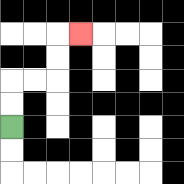{'start': '[0, 5]', 'end': '[3, 1]', 'path_directions': 'U,U,R,R,U,U,R', 'path_coordinates': '[[0, 5], [0, 4], [0, 3], [1, 3], [2, 3], [2, 2], [2, 1], [3, 1]]'}